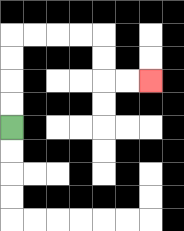{'start': '[0, 5]', 'end': '[6, 3]', 'path_directions': 'U,U,U,U,R,R,R,R,D,D,R,R', 'path_coordinates': '[[0, 5], [0, 4], [0, 3], [0, 2], [0, 1], [1, 1], [2, 1], [3, 1], [4, 1], [4, 2], [4, 3], [5, 3], [6, 3]]'}